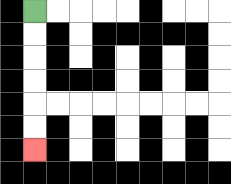{'start': '[1, 0]', 'end': '[1, 6]', 'path_directions': 'D,D,D,D,D,D', 'path_coordinates': '[[1, 0], [1, 1], [1, 2], [1, 3], [1, 4], [1, 5], [1, 6]]'}